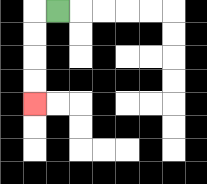{'start': '[2, 0]', 'end': '[1, 4]', 'path_directions': 'L,D,D,D,D', 'path_coordinates': '[[2, 0], [1, 0], [1, 1], [1, 2], [1, 3], [1, 4]]'}